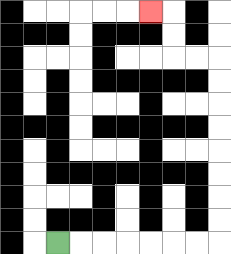{'start': '[2, 10]', 'end': '[6, 0]', 'path_directions': 'R,R,R,R,R,R,R,U,U,U,U,U,U,U,U,L,L,U,U,L', 'path_coordinates': '[[2, 10], [3, 10], [4, 10], [5, 10], [6, 10], [7, 10], [8, 10], [9, 10], [9, 9], [9, 8], [9, 7], [9, 6], [9, 5], [9, 4], [9, 3], [9, 2], [8, 2], [7, 2], [7, 1], [7, 0], [6, 0]]'}